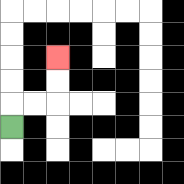{'start': '[0, 5]', 'end': '[2, 2]', 'path_directions': 'U,R,R,U,U', 'path_coordinates': '[[0, 5], [0, 4], [1, 4], [2, 4], [2, 3], [2, 2]]'}